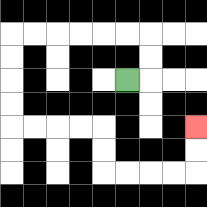{'start': '[5, 3]', 'end': '[8, 5]', 'path_directions': 'R,U,U,L,L,L,L,L,L,D,D,D,D,R,R,R,R,D,D,R,R,R,R,U,U', 'path_coordinates': '[[5, 3], [6, 3], [6, 2], [6, 1], [5, 1], [4, 1], [3, 1], [2, 1], [1, 1], [0, 1], [0, 2], [0, 3], [0, 4], [0, 5], [1, 5], [2, 5], [3, 5], [4, 5], [4, 6], [4, 7], [5, 7], [6, 7], [7, 7], [8, 7], [8, 6], [8, 5]]'}